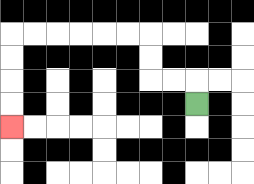{'start': '[8, 4]', 'end': '[0, 5]', 'path_directions': 'U,L,L,U,U,L,L,L,L,L,L,D,D,D,D', 'path_coordinates': '[[8, 4], [8, 3], [7, 3], [6, 3], [6, 2], [6, 1], [5, 1], [4, 1], [3, 1], [2, 1], [1, 1], [0, 1], [0, 2], [0, 3], [0, 4], [0, 5]]'}